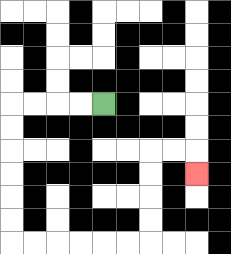{'start': '[4, 4]', 'end': '[8, 7]', 'path_directions': 'L,L,L,L,D,D,D,D,D,D,R,R,R,R,R,R,U,U,U,U,R,R,D', 'path_coordinates': '[[4, 4], [3, 4], [2, 4], [1, 4], [0, 4], [0, 5], [0, 6], [0, 7], [0, 8], [0, 9], [0, 10], [1, 10], [2, 10], [3, 10], [4, 10], [5, 10], [6, 10], [6, 9], [6, 8], [6, 7], [6, 6], [7, 6], [8, 6], [8, 7]]'}